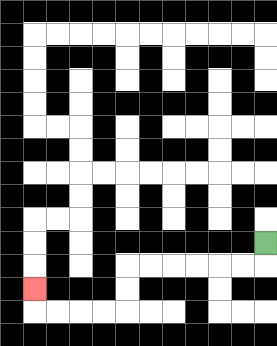{'start': '[11, 10]', 'end': '[1, 12]', 'path_directions': 'D,L,L,L,L,L,L,D,D,L,L,L,L,U', 'path_coordinates': '[[11, 10], [11, 11], [10, 11], [9, 11], [8, 11], [7, 11], [6, 11], [5, 11], [5, 12], [5, 13], [4, 13], [3, 13], [2, 13], [1, 13], [1, 12]]'}